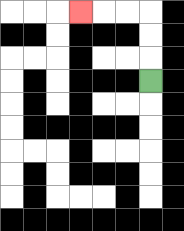{'start': '[6, 3]', 'end': '[3, 0]', 'path_directions': 'U,U,U,L,L,L', 'path_coordinates': '[[6, 3], [6, 2], [6, 1], [6, 0], [5, 0], [4, 0], [3, 0]]'}